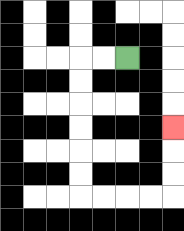{'start': '[5, 2]', 'end': '[7, 5]', 'path_directions': 'L,L,D,D,D,D,D,D,R,R,R,R,U,U,U', 'path_coordinates': '[[5, 2], [4, 2], [3, 2], [3, 3], [3, 4], [3, 5], [3, 6], [3, 7], [3, 8], [4, 8], [5, 8], [6, 8], [7, 8], [7, 7], [7, 6], [7, 5]]'}